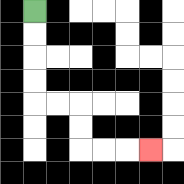{'start': '[1, 0]', 'end': '[6, 6]', 'path_directions': 'D,D,D,D,R,R,D,D,R,R,R', 'path_coordinates': '[[1, 0], [1, 1], [1, 2], [1, 3], [1, 4], [2, 4], [3, 4], [3, 5], [3, 6], [4, 6], [5, 6], [6, 6]]'}